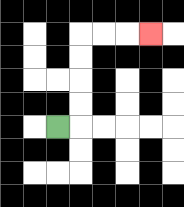{'start': '[2, 5]', 'end': '[6, 1]', 'path_directions': 'R,U,U,U,U,R,R,R', 'path_coordinates': '[[2, 5], [3, 5], [3, 4], [3, 3], [3, 2], [3, 1], [4, 1], [5, 1], [6, 1]]'}